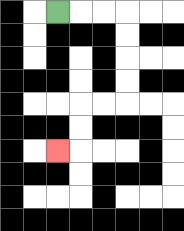{'start': '[2, 0]', 'end': '[2, 6]', 'path_directions': 'R,R,R,D,D,D,D,L,L,D,D,L', 'path_coordinates': '[[2, 0], [3, 0], [4, 0], [5, 0], [5, 1], [5, 2], [5, 3], [5, 4], [4, 4], [3, 4], [3, 5], [3, 6], [2, 6]]'}